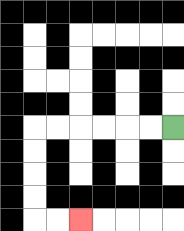{'start': '[7, 5]', 'end': '[3, 9]', 'path_directions': 'L,L,L,L,L,L,D,D,D,D,R,R', 'path_coordinates': '[[7, 5], [6, 5], [5, 5], [4, 5], [3, 5], [2, 5], [1, 5], [1, 6], [1, 7], [1, 8], [1, 9], [2, 9], [3, 9]]'}